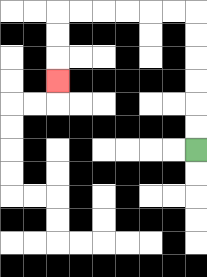{'start': '[8, 6]', 'end': '[2, 3]', 'path_directions': 'U,U,U,U,U,U,L,L,L,L,L,L,D,D,D', 'path_coordinates': '[[8, 6], [8, 5], [8, 4], [8, 3], [8, 2], [8, 1], [8, 0], [7, 0], [6, 0], [5, 0], [4, 0], [3, 0], [2, 0], [2, 1], [2, 2], [2, 3]]'}